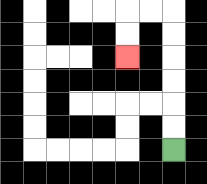{'start': '[7, 6]', 'end': '[5, 2]', 'path_directions': 'U,U,U,U,U,U,L,L,D,D', 'path_coordinates': '[[7, 6], [7, 5], [7, 4], [7, 3], [7, 2], [7, 1], [7, 0], [6, 0], [5, 0], [5, 1], [5, 2]]'}